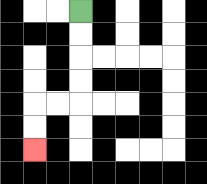{'start': '[3, 0]', 'end': '[1, 6]', 'path_directions': 'D,D,D,D,L,L,D,D', 'path_coordinates': '[[3, 0], [3, 1], [3, 2], [3, 3], [3, 4], [2, 4], [1, 4], [1, 5], [1, 6]]'}